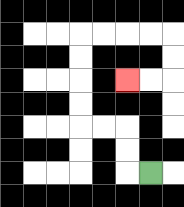{'start': '[6, 7]', 'end': '[5, 3]', 'path_directions': 'L,U,U,L,L,U,U,U,U,R,R,R,R,D,D,L,L', 'path_coordinates': '[[6, 7], [5, 7], [5, 6], [5, 5], [4, 5], [3, 5], [3, 4], [3, 3], [3, 2], [3, 1], [4, 1], [5, 1], [6, 1], [7, 1], [7, 2], [7, 3], [6, 3], [5, 3]]'}